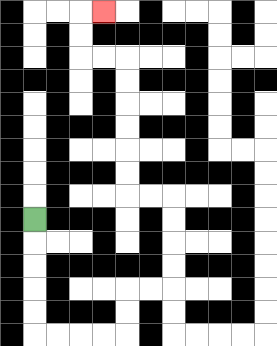{'start': '[1, 9]', 'end': '[4, 0]', 'path_directions': 'D,D,D,D,D,R,R,R,R,U,U,R,R,U,U,U,U,L,L,U,U,U,U,U,U,L,L,U,U,R', 'path_coordinates': '[[1, 9], [1, 10], [1, 11], [1, 12], [1, 13], [1, 14], [2, 14], [3, 14], [4, 14], [5, 14], [5, 13], [5, 12], [6, 12], [7, 12], [7, 11], [7, 10], [7, 9], [7, 8], [6, 8], [5, 8], [5, 7], [5, 6], [5, 5], [5, 4], [5, 3], [5, 2], [4, 2], [3, 2], [3, 1], [3, 0], [4, 0]]'}